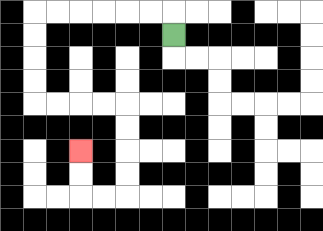{'start': '[7, 1]', 'end': '[3, 6]', 'path_directions': 'U,L,L,L,L,L,L,D,D,D,D,R,R,R,R,D,D,D,D,L,L,U,U', 'path_coordinates': '[[7, 1], [7, 0], [6, 0], [5, 0], [4, 0], [3, 0], [2, 0], [1, 0], [1, 1], [1, 2], [1, 3], [1, 4], [2, 4], [3, 4], [4, 4], [5, 4], [5, 5], [5, 6], [5, 7], [5, 8], [4, 8], [3, 8], [3, 7], [3, 6]]'}